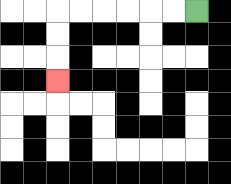{'start': '[8, 0]', 'end': '[2, 3]', 'path_directions': 'L,L,L,L,L,L,D,D,D', 'path_coordinates': '[[8, 0], [7, 0], [6, 0], [5, 0], [4, 0], [3, 0], [2, 0], [2, 1], [2, 2], [2, 3]]'}